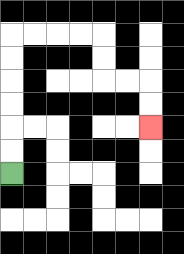{'start': '[0, 7]', 'end': '[6, 5]', 'path_directions': 'U,U,U,U,U,U,R,R,R,R,D,D,R,R,D,D', 'path_coordinates': '[[0, 7], [0, 6], [0, 5], [0, 4], [0, 3], [0, 2], [0, 1], [1, 1], [2, 1], [3, 1], [4, 1], [4, 2], [4, 3], [5, 3], [6, 3], [6, 4], [6, 5]]'}